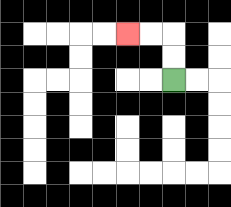{'start': '[7, 3]', 'end': '[5, 1]', 'path_directions': 'U,U,L,L', 'path_coordinates': '[[7, 3], [7, 2], [7, 1], [6, 1], [5, 1]]'}